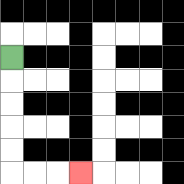{'start': '[0, 2]', 'end': '[3, 7]', 'path_directions': 'D,D,D,D,D,R,R,R', 'path_coordinates': '[[0, 2], [0, 3], [0, 4], [0, 5], [0, 6], [0, 7], [1, 7], [2, 7], [3, 7]]'}